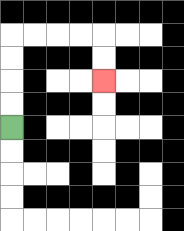{'start': '[0, 5]', 'end': '[4, 3]', 'path_directions': 'U,U,U,U,R,R,R,R,D,D', 'path_coordinates': '[[0, 5], [0, 4], [0, 3], [0, 2], [0, 1], [1, 1], [2, 1], [3, 1], [4, 1], [4, 2], [4, 3]]'}